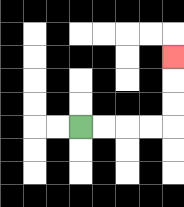{'start': '[3, 5]', 'end': '[7, 2]', 'path_directions': 'R,R,R,R,U,U,U', 'path_coordinates': '[[3, 5], [4, 5], [5, 5], [6, 5], [7, 5], [7, 4], [7, 3], [7, 2]]'}